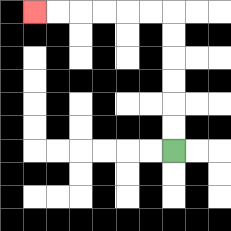{'start': '[7, 6]', 'end': '[1, 0]', 'path_directions': 'U,U,U,U,U,U,L,L,L,L,L,L', 'path_coordinates': '[[7, 6], [7, 5], [7, 4], [7, 3], [7, 2], [7, 1], [7, 0], [6, 0], [5, 0], [4, 0], [3, 0], [2, 0], [1, 0]]'}